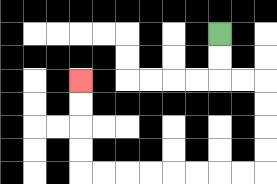{'start': '[9, 1]', 'end': '[3, 3]', 'path_directions': 'D,D,R,R,D,D,D,D,L,L,L,L,L,L,L,L,U,U,U,U', 'path_coordinates': '[[9, 1], [9, 2], [9, 3], [10, 3], [11, 3], [11, 4], [11, 5], [11, 6], [11, 7], [10, 7], [9, 7], [8, 7], [7, 7], [6, 7], [5, 7], [4, 7], [3, 7], [3, 6], [3, 5], [3, 4], [3, 3]]'}